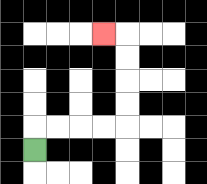{'start': '[1, 6]', 'end': '[4, 1]', 'path_directions': 'U,R,R,R,R,U,U,U,U,L', 'path_coordinates': '[[1, 6], [1, 5], [2, 5], [3, 5], [4, 5], [5, 5], [5, 4], [5, 3], [5, 2], [5, 1], [4, 1]]'}